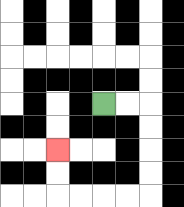{'start': '[4, 4]', 'end': '[2, 6]', 'path_directions': 'R,R,D,D,D,D,L,L,L,L,U,U', 'path_coordinates': '[[4, 4], [5, 4], [6, 4], [6, 5], [6, 6], [6, 7], [6, 8], [5, 8], [4, 8], [3, 8], [2, 8], [2, 7], [2, 6]]'}